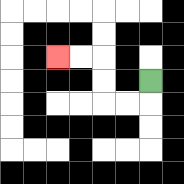{'start': '[6, 3]', 'end': '[2, 2]', 'path_directions': 'D,L,L,U,U,L,L', 'path_coordinates': '[[6, 3], [6, 4], [5, 4], [4, 4], [4, 3], [4, 2], [3, 2], [2, 2]]'}